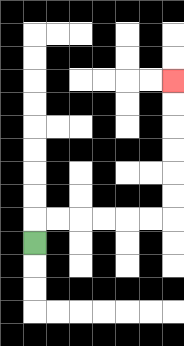{'start': '[1, 10]', 'end': '[7, 3]', 'path_directions': 'U,R,R,R,R,R,R,U,U,U,U,U,U', 'path_coordinates': '[[1, 10], [1, 9], [2, 9], [3, 9], [4, 9], [5, 9], [6, 9], [7, 9], [7, 8], [7, 7], [7, 6], [7, 5], [7, 4], [7, 3]]'}